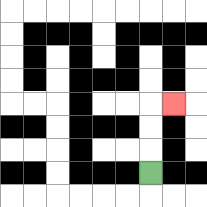{'start': '[6, 7]', 'end': '[7, 4]', 'path_directions': 'U,U,U,R', 'path_coordinates': '[[6, 7], [6, 6], [6, 5], [6, 4], [7, 4]]'}